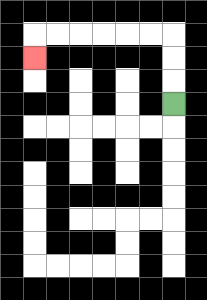{'start': '[7, 4]', 'end': '[1, 2]', 'path_directions': 'U,U,U,L,L,L,L,L,L,D', 'path_coordinates': '[[7, 4], [7, 3], [7, 2], [7, 1], [6, 1], [5, 1], [4, 1], [3, 1], [2, 1], [1, 1], [1, 2]]'}